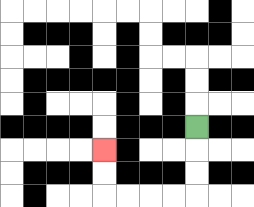{'start': '[8, 5]', 'end': '[4, 6]', 'path_directions': 'D,D,D,L,L,L,L,U,U', 'path_coordinates': '[[8, 5], [8, 6], [8, 7], [8, 8], [7, 8], [6, 8], [5, 8], [4, 8], [4, 7], [4, 6]]'}